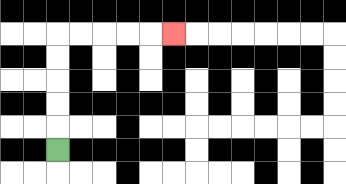{'start': '[2, 6]', 'end': '[7, 1]', 'path_directions': 'U,U,U,U,U,R,R,R,R,R', 'path_coordinates': '[[2, 6], [2, 5], [2, 4], [2, 3], [2, 2], [2, 1], [3, 1], [4, 1], [5, 1], [6, 1], [7, 1]]'}